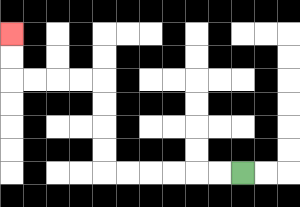{'start': '[10, 7]', 'end': '[0, 1]', 'path_directions': 'L,L,L,L,L,L,U,U,U,U,L,L,L,L,U,U', 'path_coordinates': '[[10, 7], [9, 7], [8, 7], [7, 7], [6, 7], [5, 7], [4, 7], [4, 6], [4, 5], [4, 4], [4, 3], [3, 3], [2, 3], [1, 3], [0, 3], [0, 2], [0, 1]]'}